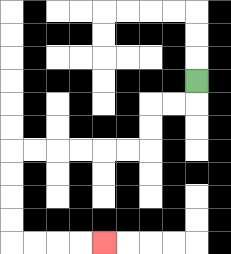{'start': '[8, 3]', 'end': '[4, 10]', 'path_directions': 'D,L,L,D,D,L,L,L,L,L,L,D,D,D,D,R,R,R,R', 'path_coordinates': '[[8, 3], [8, 4], [7, 4], [6, 4], [6, 5], [6, 6], [5, 6], [4, 6], [3, 6], [2, 6], [1, 6], [0, 6], [0, 7], [0, 8], [0, 9], [0, 10], [1, 10], [2, 10], [3, 10], [4, 10]]'}